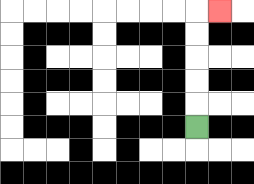{'start': '[8, 5]', 'end': '[9, 0]', 'path_directions': 'U,U,U,U,U,R', 'path_coordinates': '[[8, 5], [8, 4], [8, 3], [8, 2], [8, 1], [8, 0], [9, 0]]'}